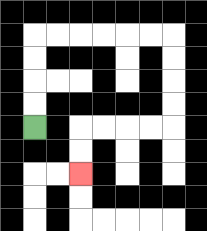{'start': '[1, 5]', 'end': '[3, 7]', 'path_directions': 'U,U,U,U,R,R,R,R,R,R,D,D,D,D,L,L,L,L,D,D', 'path_coordinates': '[[1, 5], [1, 4], [1, 3], [1, 2], [1, 1], [2, 1], [3, 1], [4, 1], [5, 1], [6, 1], [7, 1], [7, 2], [7, 3], [7, 4], [7, 5], [6, 5], [5, 5], [4, 5], [3, 5], [3, 6], [3, 7]]'}